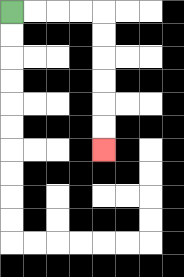{'start': '[0, 0]', 'end': '[4, 6]', 'path_directions': 'R,R,R,R,D,D,D,D,D,D', 'path_coordinates': '[[0, 0], [1, 0], [2, 0], [3, 0], [4, 0], [4, 1], [4, 2], [4, 3], [4, 4], [4, 5], [4, 6]]'}